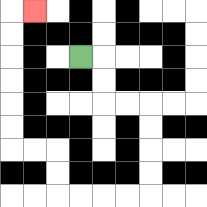{'start': '[3, 2]', 'end': '[1, 0]', 'path_directions': 'R,D,D,R,R,D,D,D,D,L,L,L,L,U,U,L,L,U,U,U,U,U,U,R', 'path_coordinates': '[[3, 2], [4, 2], [4, 3], [4, 4], [5, 4], [6, 4], [6, 5], [6, 6], [6, 7], [6, 8], [5, 8], [4, 8], [3, 8], [2, 8], [2, 7], [2, 6], [1, 6], [0, 6], [0, 5], [0, 4], [0, 3], [0, 2], [0, 1], [0, 0], [1, 0]]'}